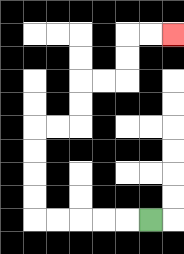{'start': '[6, 9]', 'end': '[7, 1]', 'path_directions': 'L,L,L,L,L,U,U,U,U,R,R,U,U,R,R,U,U,R,R', 'path_coordinates': '[[6, 9], [5, 9], [4, 9], [3, 9], [2, 9], [1, 9], [1, 8], [1, 7], [1, 6], [1, 5], [2, 5], [3, 5], [3, 4], [3, 3], [4, 3], [5, 3], [5, 2], [5, 1], [6, 1], [7, 1]]'}